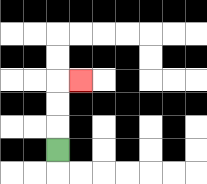{'start': '[2, 6]', 'end': '[3, 3]', 'path_directions': 'U,U,U,R', 'path_coordinates': '[[2, 6], [2, 5], [2, 4], [2, 3], [3, 3]]'}